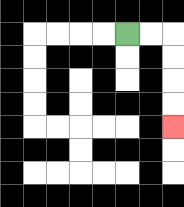{'start': '[5, 1]', 'end': '[7, 5]', 'path_directions': 'R,R,D,D,D,D', 'path_coordinates': '[[5, 1], [6, 1], [7, 1], [7, 2], [7, 3], [7, 4], [7, 5]]'}